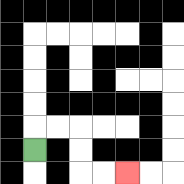{'start': '[1, 6]', 'end': '[5, 7]', 'path_directions': 'U,R,R,D,D,R,R', 'path_coordinates': '[[1, 6], [1, 5], [2, 5], [3, 5], [3, 6], [3, 7], [4, 7], [5, 7]]'}